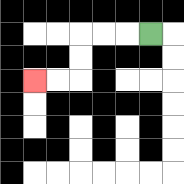{'start': '[6, 1]', 'end': '[1, 3]', 'path_directions': 'L,L,L,D,D,L,L', 'path_coordinates': '[[6, 1], [5, 1], [4, 1], [3, 1], [3, 2], [3, 3], [2, 3], [1, 3]]'}